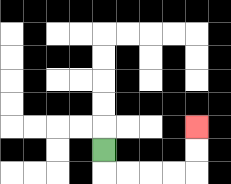{'start': '[4, 6]', 'end': '[8, 5]', 'path_directions': 'D,R,R,R,R,U,U', 'path_coordinates': '[[4, 6], [4, 7], [5, 7], [6, 7], [7, 7], [8, 7], [8, 6], [8, 5]]'}